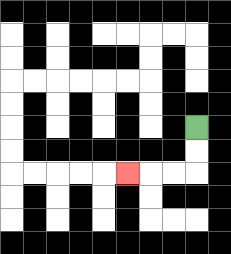{'start': '[8, 5]', 'end': '[5, 7]', 'path_directions': 'D,D,L,L,L', 'path_coordinates': '[[8, 5], [8, 6], [8, 7], [7, 7], [6, 7], [5, 7]]'}